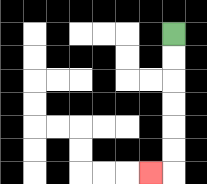{'start': '[7, 1]', 'end': '[6, 7]', 'path_directions': 'D,D,D,D,D,D,L', 'path_coordinates': '[[7, 1], [7, 2], [7, 3], [7, 4], [7, 5], [7, 6], [7, 7], [6, 7]]'}